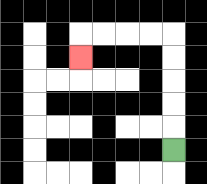{'start': '[7, 6]', 'end': '[3, 2]', 'path_directions': 'U,U,U,U,U,L,L,L,L,D', 'path_coordinates': '[[7, 6], [7, 5], [7, 4], [7, 3], [7, 2], [7, 1], [6, 1], [5, 1], [4, 1], [3, 1], [3, 2]]'}